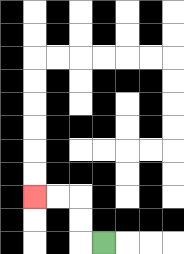{'start': '[4, 10]', 'end': '[1, 8]', 'path_directions': 'L,U,U,L,L', 'path_coordinates': '[[4, 10], [3, 10], [3, 9], [3, 8], [2, 8], [1, 8]]'}